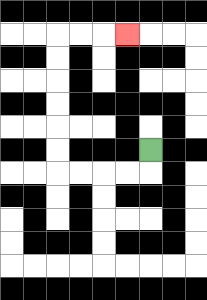{'start': '[6, 6]', 'end': '[5, 1]', 'path_directions': 'D,L,L,L,L,U,U,U,U,U,U,R,R,R', 'path_coordinates': '[[6, 6], [6, 7], [5, 7], [4, 7], [3, 7], [2, 7], [2, 6], [2, 5], [2, 4], [2, 3], [2, 2], [2, 1], [3, 1], [4, 1], [5, 1]]'}